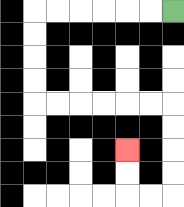{'start': '[7, 0]', 'end': '[5, 6]', 'path_directions': 'L,L,L,L,L,L,D,D,D,D,R,R,R,R,R,R,D,D,D,D,L,L,U,U', 'path_coordinates': '[[7, 0], [6, 0], [5, 0], [4, 0], [3, 0], [2, 0], [1, 0], [1, 1], [1, 2], [1, 3], [1, 4], [2, 4], [3, 4], [4, 4], [5, 4], [6, 4], [7, 4], [7, 5], [7, 6], [7, 7], [7, 8], [6, 8], [5, 8], [5, 7], [5, 6]]'}